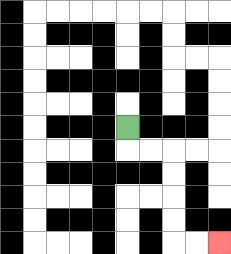{'start': '[5, 5]', 'end': '[9, 10]', 'path_directions': 'D,R,R,D,D,D,D,R,R', 'path_coordinates': '[[5, 5], [5, 6], [6, 6], [7, 6], [7, 7], [7, 8], [7, 9], [7, 10], [8, 10], [9, 10]]'}